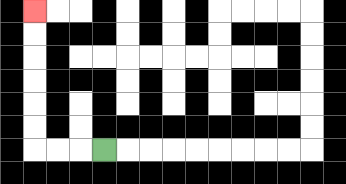{'start': '[4, 6]', 'end': '[1, 0]', 'path_directions': 'L,L,L,U,U,U,U,U,U', 'path_coordinates': '[[4, 6], [3, 6], [2, 6], [1, 6], [1, 5], [1, 4], [1, 3], [1, 2], [1, 1], [1, 0]]'}